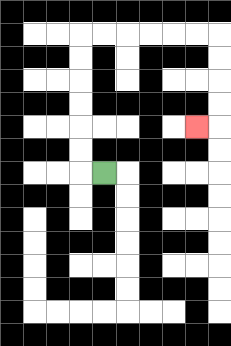{'start': '[4, 7]', 'end': '[8, 5]', 'path_directions': 'L,U,U,U,U,U,U,R,R,R,R,R,R,D,D,D,D,L', 'path_coordinates': '[[4, 7], [3, 7], [3, 6], [3, 5], [3, 4], [3, 3], [3, 2], [3, 1], [4, 1], [5, 1], [6, 1], [7, 1], [8, 1], [9, 1], [9, 2], [9, 3], [9, 4], [9, 5], [8, 5]]'}